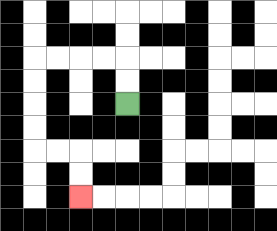{'start': '[5, 4]', 'end': '[3, 8]', 'path_directions': 'U,U,L,L,L,L,D,D,D,D,R,R,D,D', 'path_coordinates': '[[5, 4], [5, 3], [5, 2], [4, 2], [3, 2], [2, 2], [1, 2], [1, 3], [1, 4], [1, 5], [1, 6], [2, 6], [3, 6], [3, 7], [3, 8]]'}